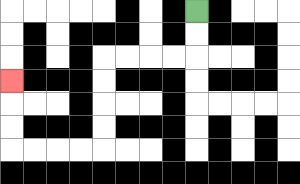{'start': '[8, 0]', 'end': '[0, 3]', 'path_directions': 'D,D,L,L,L,L,D,D,D,D,L,L,L,L,U,U,U', 'path_coordinates': '[[8, 0], [8, 1], [8, 2], [7, 2], [6, 2], [5, 2], [4, 2], [4, 3], [4, 4], [4, 5], [4, 6], [3, 6], [2, 6], [1, 6], [0, 6], [0, 5], [0, 4], [0, 3]]'}